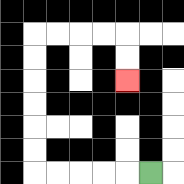{'start': '[6, 7]', 'end': '[5, 3]', 'path_directions': 'L,L,L,L,L,U,U,U,U,U,U,R,R,R,R,D,D', 'path_coordinates': '[[6, 7], [5, 7], [4, 7], [3, 7], [2, 7], [1, 7], [1, 6], [1, 5], [1, 4], [1, 3], [1, 2], [1, 1], [2, 1], [3, 1], [4, 1], [5, 1], [5, 2], [5, 3]]'}